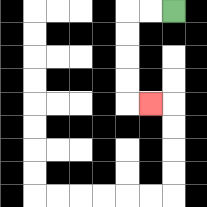{'start': '[7, 0]', 'end': '[6, 4]', 'path_directions': 'L,L,D,D,D,D,R', 'path_coordinates': '[[7, 0], [6, 0], [5, 0], [5, 1], [5, 2], [5, 3], [5, 4], [6, 4]]'}